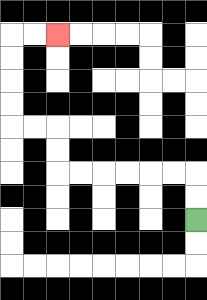{'start': '[8, 9]', 'end': '[2, 1]', 'path_directions': 'U,U,L,L,L,L,L,L,U,U,L,L,U,U,U,U,R,R', 'path_coordinates': '[[8, 9], [8, 8], [8, 7], [7, 7], [6, 7], [5, 7], [4, 7], [3, 7], [2, 7], [2, 6], [2, 5], [1, 5], [0, 5], [0, 4], [0, 3], [0, 2], [0, 1], [1, 1], [2, 1]]'}